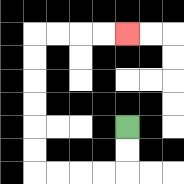{'start': '[5, 5]', 'end': '[5, 1]', 'path_directions': 'D,D,L,L,L,L,U,U,U,U,U,U,R,R,R,R', 'path_coordinates': '[[5, 5], [5, 6], [5, 7], [4, 7], [3, 7], [2, 7], [1, 7], [1, 6], [1, 5], [1, 4], [1, 3], [1, 2], [1, 1], [2, 1], [3, 1], [4, 1], [5, 1]]'}